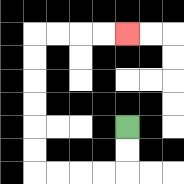{'start': '[5, 5]', 'end': '[5, 1]', 'path_directions': 'D,D,L,L,L,L,U,U,U,U,U,U,R,R,R,R', 'path_coordinates': '[[5, 5], [5, 6], [5, 7], [4, 7], [3, 7], [2, 7], [1, 7], [1, 6], [1, 5], [1, 4], [1, 3], [1, 2], [1, 1], [2, 1], [3, 1], [4, 1], [5, 1]]'}